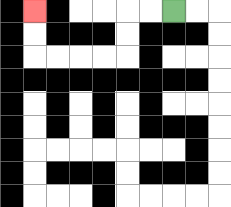{'start': '[7, 0]', 'end': '[1, 0]', 'path_directions': 'L,L,D,D,L,L,L,L,U,U', 'path_coordinates': '[[7, 0], [6, 0], [5, 0], [5, 1], [5, 2], [4, 2], [3, 2], [2, 2], [1, 2], [1, 1], [1, 0]]'}